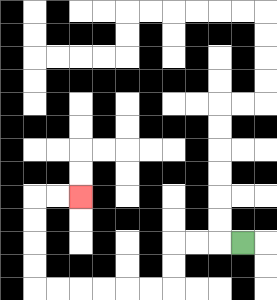{'start': '[10, 10]', 'end': '[3, 8]', 'path_directions': 'L,L,L,D,D,L,L,L,L,L,L,U,U,U,U,R,R', 'path_coordinates': '[[10, 10], [9, 10], [8, 10], [7, 10], [7, 11], [7, 12], [6, 12], [5, 12], [4, 12], [3, 12], [2, 12], [1, 12], [1, 11], [1, 10], [1, 9], [1, 8], [2, 8], [3, 8]]'}